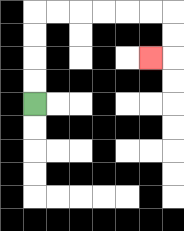{'start': '[1, 4]', 'end': '[6, 2]', 'path_directions': 'U,U,U,U,R,R,R,R,R,R,D,D,L', 'path_coordinates': '[[1, 4], [1, 3], [1, 2], [1, 1], [1, 0], [2, 0], [3, 0], [4, 0], [5, 0], [6, 0], [7, 0], [7, 1], [7, 2], [6, 2]]'}